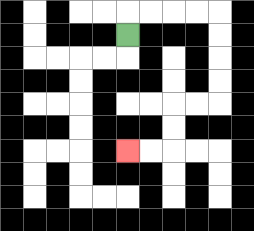{'start': '[5, 1]', 'end': '[5, 6]', 'path_directions': 'U,R,R,R,R,D,D,D,D,L,L,D,D,L,L', 'path_coordinates': '[[5, 1], [5, 0], [6, 0], [7, 0], [8, 0], [9, 0], [9, 1], [9, 2], [9, 3], [9, 4], [8, 4], [7, 4], [7, 5], [7, 6], [6, 6], [5, 6]]'}